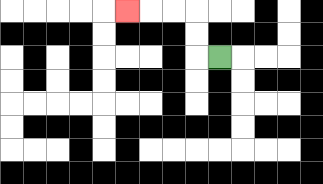{'start': '[9, 2]', 'end': '[5, 0]', 'path_directions': 'L,U,U,L,L,L', 'path_coordinates': '[[9, 2], [8, 2], [8, 1], [8, 0], [7, 0], [6, 0], [5, 0]]'}